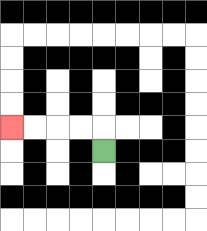{'start': '[4, 6]', 'end': '[0, 5]', 'path_directions': 'U,L,L,L,L', 'path_coordinates': '[[4, 6], [4, 5], [3, 5], [2, 5], [1, 5], [0, 5]]'}